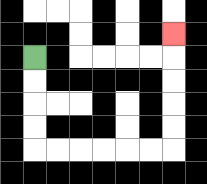{'start': '[1, 2]', 'end': '[7, 1]', 'path_directions': 'D,D,D,D,R,R,R,R,R,R,U,U,U,U,U', 'path_coordinates': '[[1, 2], [1, 3], [1, 4], [1, 5], [1, 6], [2, 6], [3, 6], [4, 6], [5, 6], [6, 6], [7, 6], [7, 5], [7, 4], [7, 3], [7, 2], [7, 1]]'}